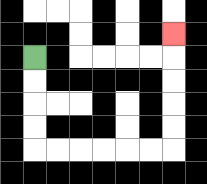{'start': '[1, 2]', 'end': '[7, 1]', 'path_directions': 'D,D,D,D,R,R,R,R,R,R,U,U,U,U,U', 'path_coordinates': '[[1, 2], [1, 3], [1, 4], [1, 5], [1, 6], [2, 6], [3, 6], [4, 6], [5, 6], [6, 6], [7, 6], [7, 5], [7, 4], [7, 3], [7, 2], [7, 1]]'}